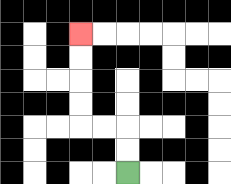{'start': '[5, 7]', 'end': '[3, 1]', 'path_directions': 'U,U,L,L,U,U,U,U', 'path_coordinates': '[[5, 7], [5, 6], [5, 5], [4, 5], [3, 5], [3, 4], [3, 3], [3, 2], [3, 1]]'}